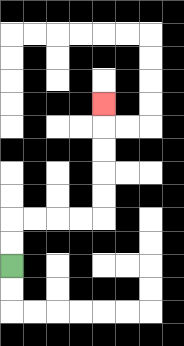{'start': '[0, 11]', 'end': '[4, 4]', 'path_directions': 'U,U,R,R,R,R,U,U,U,U,U', 'path_coordinates': '[[0, 11], [0, 10], [0, 9], [1, 9], [2, 9], [3, 9], [4, 9], [4, 8], [4, 7], [4, 6], [4, 5], [4, 4]]'}